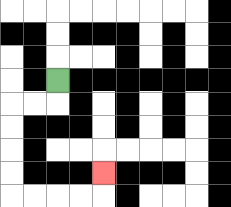{'start': '[2, 3]', 'end': '[4, 7]', 'path_directions': 'D,L,L,D,D,D,D,R,R,R,R,U', 'path_coordinates': '[[2, 3], [2, 4], [1, 4], [0, 4], [0, 5], [0, 6], [0, 7], [0, 8], [1, 8], [2, 8], [3, 8], [4, 8], [4, 7]]'}